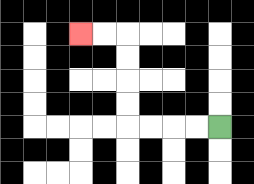{'start': '[9, 5]', 'end': '[3, 1]', 'path_directions': 'L,L,L,L,U,U,U,U,L,L', 'path_coordinates': '[[9, 5], [8, 5], [7, 5], [6, 5], [5, 5], [5, 4], [5, 3], [5, 2], [5, 1], [4, 1], [3, 1]]'}